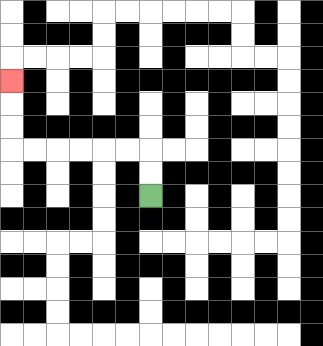{'start': '[6, 8]', 'end': '[0, 3]', 'path_directions': 'U,U,L,L,L,L,L,L,U,U,U', 'path_coordinates': '[[6, 8], [6, 7], [6, 6], [5, 6], [4, 6], [3, 6], [2, 6], [1, 6], [0, 6], [0, 5], [0, 4], [0, 3]]'}